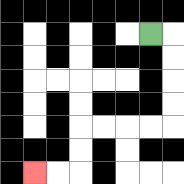{'start': '[6, 1]', 'end': '[1, 7]', 'path_directions': 'R,D,D,D,D,L,L,L,L,D,D,L,L', 'path_coordinates': '[[6, 1], [7, 1], [7, 2], [7, 3], [7, 4], [7, 5], [6, 5], [5, 5], [4, 5], [3, 5], [3, 6], [3, 7], [2, 7], [1, 7]]'}